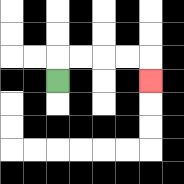{'start': '[2, 3]', 'end': '[6, 3]', 'path_directions': 'U,R,R,R,R,D', 'path_coordinates': '[[2, 3], [2, 2], [3, 2], [4, 2], [5, 2], [6, 2], [6, 3]]'}